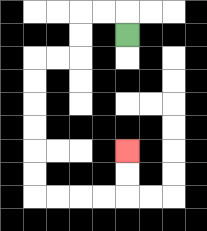{'start': '[5, 1]', 'end': '[5, 6]', 'path_directions': 'U,L,L,D,D,L,L,D,D,D,D,D,D,R,R,R,R,U,U', 'path_coordinates': '[[5, 1], [5, 0], [4, 0], [3, 0], [3, 1], [3, 2], [2, 2], [1, 2], [1, 3], [1, 4], [1, 5], [1, 6], [1, 7], [1, 8], [2, 8], [3, 8], [4, 8], [5, 8], [5, 7], [5, 6]]'}